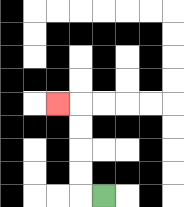{'start': '[4, 8]', 'end': '[2, 4]', 'path_directions': 'L,U,U,U,U,L', 'path_coordinates': '[[4, 8], [3, 8], [3, 7], [3, 6], [3, 5], [3, 4], [2, 4]]'}